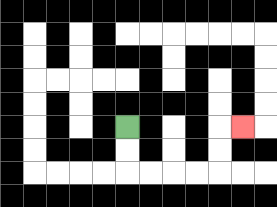{'start': '[5, 5]', 'end': '[10, 5]', 'path_directions': 'D,D,R,R,R,R,U,U,R', 'path_coordinates': '[[5, 5], [5, 6], [5, 7], [6, 7], [7, 7], [8, 7], [9, 7], [9, 6], [9, 5], [10, 5]]'}